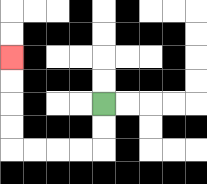{'start': '[4, 4]', 'end': '[0, 2]', 'path_directions': 'D,D,L,L,L,L,U,U,U,U', 'path_coordinates': '[[4, 4], [4, 5], [4, 6], [3, 6], [2, 6], [1, 6], [0, 6], [0, 5], [0, 4], [0, 3], [0, 2]]'}